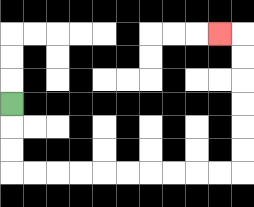{'start': '[0, 4]', 'end': '[9, 1]', 'path_directions': 'D,D,D,R,R,R,R,R,R,R,R,R,R,U,U,U,U,U,U,L', 'path_coordinates': '[[0, 4], [0, 5], [0, 6], [0, 7], [1, 7], [2, 7], [3, 7], [4, 7], [5, 7], [6, 7], [7, 7], [8, 7], [9, 7], [10, 7], [10, 6], [10, 5], [10, 4], [10, 3], [10, 2], [10, 1], [9, 1]]'}